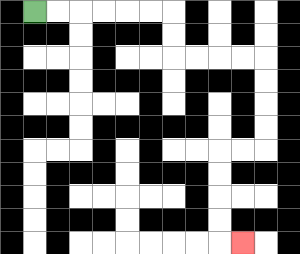{'start': '[1, 0]', 'end': '[10, 10]', 'path_directions': 'R,R,R,R,R,R,D,D,R,R,R,R,D,D,D,D,L,L,D,D,D,D,R', 'path_coordinates': '[[1, 0], [2, 0], [3, 0], [4, 0], [5, 0], [6, 0], [7, 0], [7, 1], [7, 2], [8, 2], [9, 2], [10, 2], [11, 2], [11, 3], [11, 4], [11, 5], [11, 6], [10, 6], [9, 6], [9, 7], [9, 8], [9, 9], [9, 10], [10, 10]]'}